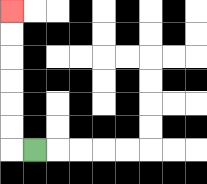{'start': '[1, 6]', 'end': '[0, 0]', 'path_directions': 'L,U,U,U,U,U,U', 'path_coordinates': '[[1, 6], [0, 6], [0, 5], [0, 4], [0, 3], [0, 2], [0, 1], [0, 0]]'}